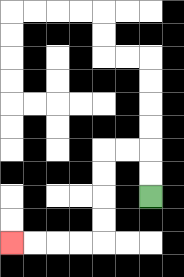{'start': '[6, 8]', 'end': '[0, 10]', 'path_directions': 'U,U,L,L,D,D,D,D,L,L,L,L', 'path_coordinates': '[[6, 8], [6, 7], [6, 6], [5, 6], [4, 6], [4, 7], [4, 8], [4, 9], [4, 10], [3, 10], [2, 10], [1, 10], [0, 10]]'}